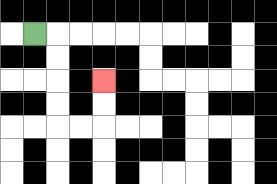{'start': '[1, 1]', 'end': '[4, 3]', 'path_directions': 'R,D,D,D,D,R,R,U,U', 'path_coordinates': '[[1, 1], [2, 1], [2, 2], [2, 3], [2, 4], [2, 5], [3, 5], [4, 5], [4, 4], [4, 3]]'}